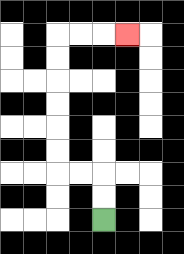{'start': '[4, 9]', 'end': '[5, 1]', 'path_directions': 'U,U,L,L,U,U,U,U,U,U,R,R,R', 'path_coordinates': '[[4, 9], [4, 8], [4, 7], [3, 7], [2, 7], [2, 6], [2, 5], [2, 4], [2, 3], [2, 2], [2, 1], [3, 1], [4, 1], [5, 1]]'}